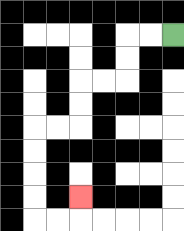{'start': '[7, 1]', 'end': '[3, 8]', 'path_directions': 'L,L,D,D,L,L,D,D,L,L,D,D,D,D,R,R,U', 'path_coordinates': '[[7, 1], [6, 1], [5, 1], [5, 2], [5, 3], [4, 3], [3, 3], [3, 4], [3, 5], [2, 5], [1, 5], [1, 6], [1, 7], [1, 8], [1, 9], [2, 9], [3, 9], [3, 8]]'}